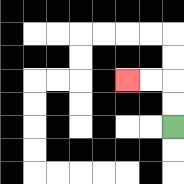{'start': '[7, 5]', 'end': '[5, 3]', 'path_directions': 'U,U,L,L', 'path_coordinates': '[[7, 5], [7, 4], [7, 3], [6, 3], [5, 3]]'}